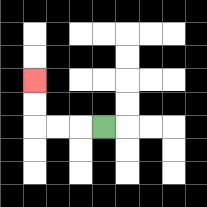{'start': '[4, 5]', 'end': '[1, 3]', 'path_directions': 'L,L,L,U,U', 'path_coordinates': '[[4, 5], [3, 5], [2, 5], [1, 5], [1, 4], [1, 3]]'}